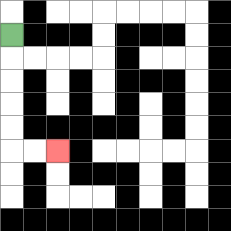{'start': '[0, 1]', 'end': '[2, 6]', 'path_directions': 'D,D,D,D,D,R,R', 'path_coordinates': '[[0, 1], [0, 2], [0, 3], [0, 4], [0, 5], [0, 6], [1, 6], [2, 6]]'}